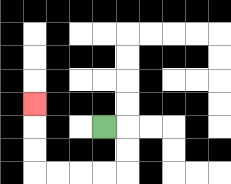{'start': '[4, 5]', 'end': '[1, 4]', 'path_directions': 'R,D,D,L,L,L,L,U,U,U', 'path_coordinates': '[[4, 5], [5, 5], [5, 6], [5, 7], [4, 7], [3, 7], [2, 7], [1, 7], [1, 6], [1, 5], [1, 4]]'}